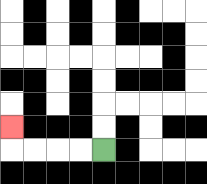{'start': '[4, 6]', 'end': '[0, 5]', 'path_directions': 'L,L,L,L,U', 'path_coordinates': '[[4, 6], [3, 6], [2, 6], [1, 6], [0, 6], [0, 5]]'}